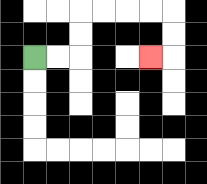{'start': '[1, 2]', 'end': '[6, 2]', 'path_directions': 'R,R,U,U,R,R,R,R,D,D,L', 'path_coordinates': '[[1, 2], [2, 2], [3, 2], [3, 1], [3, 0], [4, 0], [5, 0], [6, 0], [7, 0], [7, 1], [7, 2], [6, 2]]'}